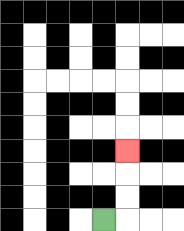{'start': '[4, 9]', 'end': '[5, 6]', 'path_directions': 'R,U,U,U', 'path_coordinates': '[[4, 9], [5, 9], [5, 8], [5, 7], [5, 6]]'}